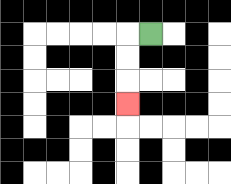{'start': '[6, 1]', 'end': '[5, 4]', 'path_directions': 'L,D,D,D', 'path_coordinates': '[[6, 1], [5, 1], [5, 2], [5, 3], [5, 4]]'}